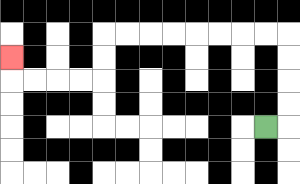{'start': '[11, 5]', 'end': '[0, 2]', 'path_directions': 'R,U,U,U,U,L,L,L,L,L,L,L,L,D,D,L,L,L,L,U', 'path_coordinates': '[[11, 5], [12, 5], [12, 4], [12, 3], [12, 2], [12, 1], [11, 1], [10, 1], [9, 1], [8, 1], [7, 1], [6, 1], [5, 1], [4, 1], [4, 2], [4, 3], [3, 3], [2, 3], [1, 3], [0, 3], [0, 2]]'}